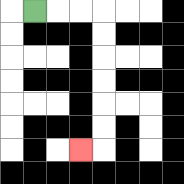{'start': '[1, 0]', 'end': '[3, 6]', 'path_directions': 'R,R,R,D,D,D,D,D,D,L', 'path_coordinates': '[[1, 0], [2, 0], [3, 0], [4, 0], [4, 1], [4, 2], [4, 3], [4, 4], [4, 5], [4, 6], [3, 6]]'}